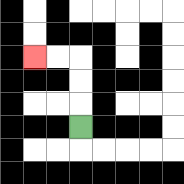{'start': '[3, 5]', 'end': '[1, 2]', 'path_directions': 'U,U,U,L,L', 'path_coordinates': '[[3, 5], [3, 4], [3, 3], [3, 2], [2, 2], [1, 2]]'}